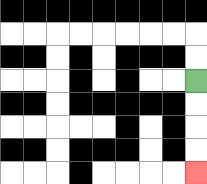{'start': '[8, 3]', 'end': '[8, 7]', 'path_directions': 'D,D,D,D', 'path_coordinates': '[[8, 3], [8, 4], [8, 5], [8, 6], [8, 7]]'}